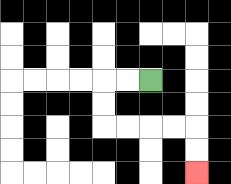{'start': '[6, 3]', 'end': '[8, 7]', 'path_directions': 'L,L,D,D,R,R,R,R,D,D', 'path_coordinates': '[[6, 3], [5, 3], [4, 3], [4, 4], [4, 5], [5, 5], [6, 5], [7, 5], [8, 5], [8, 6], [8, 7]]'}